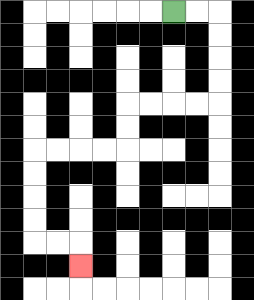{'start': '[7, 0]', 'end': '[3, 11]', 'path_directions': 'R,R,D,D,D,D,L,L,L,L,D,D,L,L,L,L,D,D,D,D,R,R,D', 'path_coordinates': '[[7, 0], [8, 0], [9, 0], [9, 1], [9, 2], [9, 3], [9, 4], [8, 4], [7, 4], [6, 4], [5, 4], [5, 5], [5, 6], [4, 6], [3, 6], [2, 6], [1, 6], [1, 7], [1, 8], [1, 9], [1, 10], [2, 10], [3, 10], [3, 11]]'}